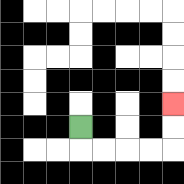{'start': '[3, 5]', 'end': '[7, 4]', 'path_directions': 'D,R,R,R,R,U,U', 'path_coordinates': '[[3, 5], [3, 6], [4, 6], [5, 6], [6, 6], [7, 6], [7, 5], [7, 4]]'}